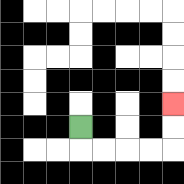{'start': '[3, 5]', 'end': '[7, 4]', 'path_directions': 'D,R,R,R,R,U,U', 'path_coordinates': '[[3, 5], [3, 6], [4, 6], [5, 6], [6, 6], [7, 6], [7, 5], [7, 4]]'}